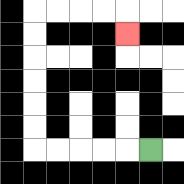{'start': '[6, 6]', 'end': '[5, 1]', 'path_directions': 'L,L,L,L,L,U,U,U,U,U,U,R,R,R,R,D', 'path_coordinates': '[[6, 6], [5, 6], [4, 6], [3, 6], [2, 6], [1, 6], [1, 5], [1, 4], [1, 3], [1, 2], [1, 1], [1, 0], [2, 0], [3, 0], [4, 0], [5, 0], [5, 1]]'}